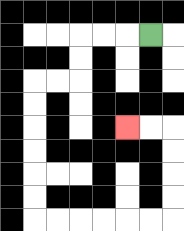{'start': '[6, 1]', 'end': '[5, 5]', 'path_directions': 'L,L,L,D,D,L,L,D,D,D,D,D,D,R,R,R,R,R,R,U,U,U,U,L,L', 'path_coordinates': '[[6, 1], [5, 1], [4, 1], [3, 1], [3, 2], [3, 3], [2, 3], [1, 3], [1, 4], [1, 5], [1, 6], [1, 7], [1, 8], [1, 9], [2, 9], [3, 9], [4, 9], [5, 9], [6, 9], [7, 9], [7, 8], [7, 7], [7, 6], [7, 5], [6, 5], [5, 5]]'}